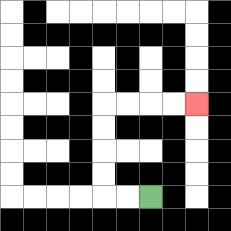{'start': '[6, 8]', 'end': '[8, 4]', 'path_directions': 'L,L,U,U,U,U,R,R,R,R', 'path_coordinates': '[[6, 8], [5, 8], [4, 8], [4, 7], [4, 6], [4, 5], [4, 4], [5, 4], [6, 4], [7, 4], [8, 4]]'}